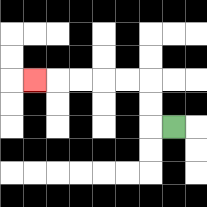{'start': '[7, 5]', 'end': '[1, 3]', 'path_directions': 'L,U,U,L,L,L,L,L', 'path_coordinates': '[[7, 5], [6, 5], [6, 4], [6, 3], [5, 3], [4, 3], [3, 3], [2, 3], [1, 3]]'}